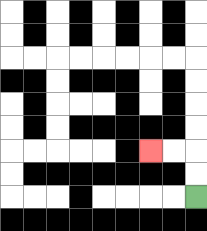{'start': '[8, 8]', 'end': '[6, 6]', 'path_directions': 'U,U,L,L', 'path_coordinates': '[[8, 8], [8, 7], [8, 6], [7, 6], [6, 6]]'}